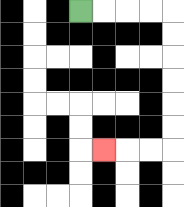{'start': '[3, 0]', 'end': '[4, 6]', 'path_directions': 'R,R,R,R,D,D,D,D,D,D,L,L,L', 'path_coordinates': '[[3, 0], [4, 0], [5, 0], [6, 0], [7, 0], [7, 1], [7, 2], [7, 3], [7, 4], [7, 5], [7, 6], [6, 6], [5, 6], [4, 6]]'}